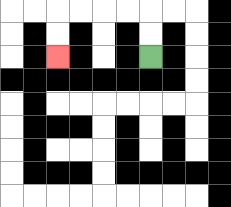{'start': '[6, 2]', 'end': '[2, 2]', 'path_directions': 'U,U,L,L,L,L,D,D', 'path_coordinates': '[[6, 2], [6, 1], [6, 0], [5, 0], [4, 0], [3, 0], [2, 0], [2, 1], [2, 2]]'}